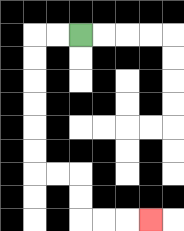{'start': '[3, 1]', 'end': '[6, 9]', 'path_directions': 'L,L,D,D,D,D,D,D,R,R,D,D,R,R,R', 'path_coordinates': '[[3, 1], [2, 1], [1, 1], [1, 2], [1, 3], [1, 4], [1, 5], [1, 6], [1, 7], [2, 7], [3, 7], [3, 8], [3, 9], [4, 9], [5, 9], [6, 9]]'}